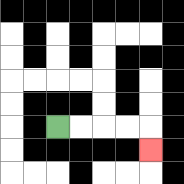{'start': '[2, 5]', 'end': '[6, 6]', 'path_directions': 'R,R,R,R,D', 'path_coordinates': '[[2, 5], [3, 5], [4, 5], [5, 5], [6, 5], [6, 6]]'}